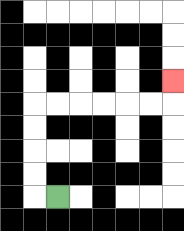{'start': '[2, 8]', 'end': '[7, 3]', 'path_directions': 'L,U,U,U,U,R,R,R,R,R,R,U', 'path_coordinates': '[[2, 8], [1, 8], [1, 7], [1, 6], [1, 5], [1, 4], [2, 4], [3, 4], [4, 4], [5, 4], [6, 4], [7, 4], [7, 3]]'}